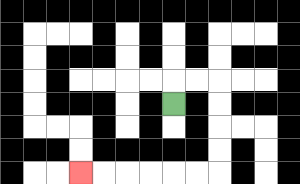{'start': '[7, 4]', 'end': '[3, 7]', 'path_directions': 'U,R,R,D,D,D,D,L,L,L,L,L,L', 'path_coordinates': '[[7, 4], [7, 3], [8, 3], [9, 3], [9, 4], [9, 5], [9, 6], [9, 7], [8, 7], [7, 7], [6, 7], [5, 7], [4, 7], [3, 7]]'}